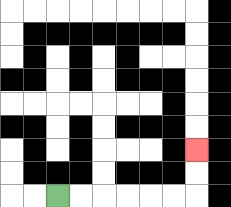{'start': '[2, 8]', 'end': '[8, 6]', 'path_directions': 'R,R,R,R,R,R,U,U', 'path_coordinates': '[[2, 8], [3, 8], [4, 8], [5, 8], [6, 8], [7, 8], [8, 8], [8, 7], [8, 6]]'}